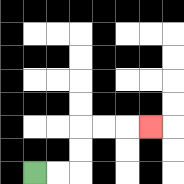{'start': '[1, 7]', 'end': '[6, 5]', 'path_directions': 'R,R,U,U,R,R,R', 'path_coordinates': '[[1, 7], [2, 7], [3, 7], [3, 6], [3, 5], [4, 5], [5, 5], [6, 5]]'}